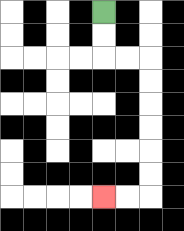{'start': '[4, 0]', 'end': '[4, 8]', 'path_directions': 'D,D,R,R,D,D,D,D,D,D,L,L', 'path_coordinates': '[[4, 0], [4, 1], [4, 2], [5, 2], [6, 2], [6, 3], [6, 4], [6, 5], [6, 6], [6, 7], [6, 8], [5, 8], [4, 8]]'}